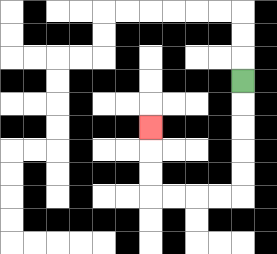{'start': '[10, 3]', 'end': '[6, 5]', 'path_directions': 'D,D,D,D,D,L,L,L,L,U,U,U', 'path_coordinates': '[[10, 3], [10, 4], [10, 5], [10, 6], [10, 7], [10, 8], [9, 8], [8, 8], [7, 8], [6, 8], [6, 7], [6, 6], [6, 5]]'}